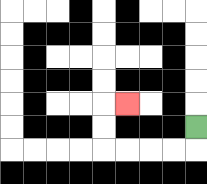{'start': '[8, 5]', 'end': '[5, 4]', 'path_directions': 'D,L,L,L,L,U,U,R', 'path_coordinates': '[[8, 5], [8, 6], [7, 6], [6, 6], [5, 6], [4, 6], [4, 5], [4, 4], [5, 4]]'}